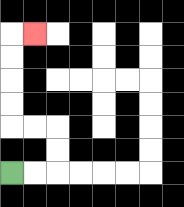{'start': '[0, 7]', 'end': '[1, 1]', 'path_directions': 'R,R,U,U,L,L,U,U,U,U,R', 'path_coordinates': '[[0, 7], [1, 7], [2, 7], [2, 6], [2, 5], [1, 5], [0, 5], [0, 4], [0, 3], [0, 2], [0, 1], [1, 1]]'}